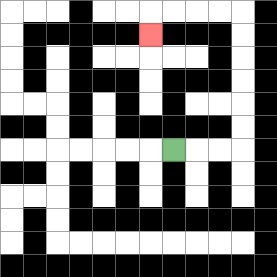{'start': '[7, 6]', 'end': '[6, 1]', 'path_directions': 'R,R,R,U,U,U,U,U,U,L,L,L,L,D', 'path_coordinates': '[[7, 6], [8, 6], [9, 6], [10, 6], [10, 5], [10, 4], [10, 3], [10, 2], [10, 1], [10, 0], [9, 0], [8, 0], [7, 0], [6, 0], [6, 1]]'}